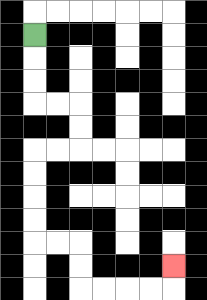{'start': '[1, 1]', 'end': '[7, 11]', 'path_directions': 'D,D,D,R,R,D,D,L,L,D,D,D,D,R,R,D,D,R,R,R,R,U', 'path_coordinates': '[[1, 1], [1, 2], [1, 3], [1, 4], [2, 4], [3, 4], [3, 5], [3, 6], [2, 6], [1, 6], [1, 7], [1, 8], [1, 9], [1, 10], [2, 10], [3, 10], [3, 11], [3, 12], [4, 12], [5, 12], [6, 12], [7, 12], [7, 11]]'}